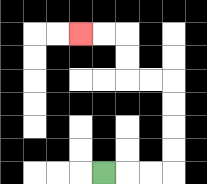{'start': '[4, 7]', 'end': '[3, 1]', 'path_directions': 'R,R,R,U,U,U,U,L,L,U,U,L,L', 'path_coordinates': '[[4, 7], [5, 7], [6, 7], [7, 7], [7, 6], [7, 5], [7, 4], [7, 3], [6, 3], [5, 3], [5, 2], [5, 1], [4, 1], [3, 1]]'}